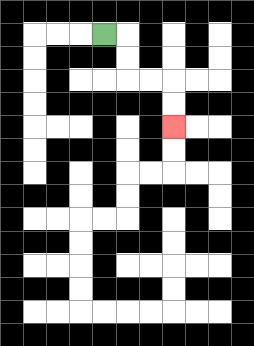{'start': '[4, 1]', 'end': '[7, 5]', 'path_directions': 'R,D,D,R,R,D,D', 'path_coordinates': '[[4, 1], [5, 1], [5, 2], [5, 3], [6, 3], [7, 3], [7, 4], [7, 5]]'}